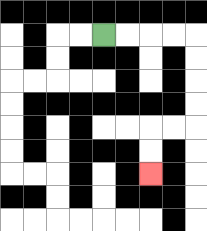{'start': '[4, 1]', 'end': '[6, 7]', 'path_directions': 'R,R,R,R,D,D,D,D,L,L,D,D', 'path_coordinates': '[[4, 1], [5, 1], [6, 1], [7, 1], [8, 1], [8, 2], [8, 3], [8, 4], [8, 5], [7, 5], [6, 5], [6, 6], [6, 7]]'}